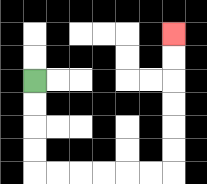{'start': '[1, 3]', 'end': '[7, 1]', 'path_directions': 'D,D,D,D,R,R,R,R,R,R,U,U,U,U,U,U', 'path_coordinates': '[[1, 3], [1, 4], [1, 5], [1, 6], [1, 7], [2, 7], [3, 7], [4, 7], [5, 7], [6, 7], [7, 7], [7, 6], [7, 5], [7, 4], [7, 3], [7, 2], [7, 1]]'}